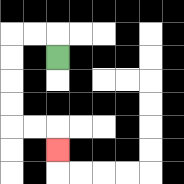{'start': '[2, 2]', 'end': '[2, 6]', 'path_directions': 'U,L,L,D,D,D,D,R,R,D', 'path_coordinates': '[[2, 2], [2, 1], [1, 1], [0, 1], [0, 2], [0, 3], [0, 4], [0, 5], [1, 5], [2, 5], [2, 6]]'}